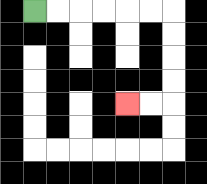{'start': '[1, 0]', 'end': '[5, 4]', 'path_directions': 'R,R,R,R,R,R,D,D,D,D,L,L', 'path_coordinates': '[[1, 0], [2, 0], [3, 0], [4, 0], [5, 0], [6, 0], [7, 0], [7, 1], [7, 2], [7, 3], [7, 4], [6, 4], [5, 4]]'}